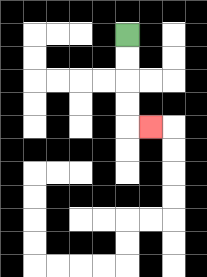{'start': '[5, 1]', 'end': '[6, 5]', 'path_directions': 'D,D,D,D,R', 'path_coordinates': '[[5, 1], [5, 2], [5, 3], [5, 4], [5, 5], [6, 5]]'}